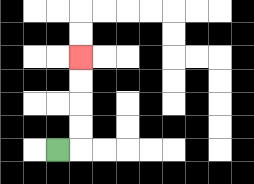{'start': '[2, 6]', 'end': '[3, 2]', 'path_directions': 'R,U,U,U,U', 'path_coordinates': '[[2, 6], [3, 6], [3, 5], [3, 4], [3, 3], [3, 2]]'}